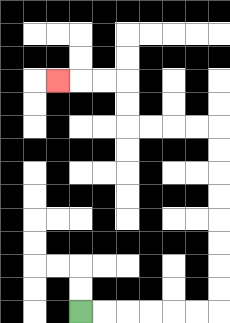{'start': '[3, 13]', 'end': '[2, 3]', 'path_directions': 'R,R,R,R,R,R,U,U,U,U,U,U,U,U,L,L,L,L,U,U,L,L,L', 'path_coordinates': '[[3, 13], [4, 13], [5, 13], [6, 13], [7, 13], [8, 13], [9, 13], [9, 12], [9, 11], [9, 10], [9, 9], [9, 8], [9, 7], [9, 6], [9, 5], [8, 5], [7, 5], [6, 5], [5, 5], [5, 4], [5, 3], [4, 3], [3, 3], [2, 3]]'}